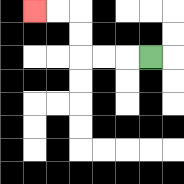{'start': '[6, 2]', 'end': '[1, 0]', 'path_directions': 'L,L,L,U,U,L,L', 'path_coordinates': '[[6, 2], [5, 2], [4, 2], [3, 2], [3, 1], [3, 0], [2, 0], [1, 0]]'}